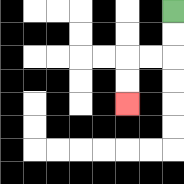{'start': '[7, 0]', 'end': '[5, 4]', 'path_directions': 'D,D,L,L,D,D', 'path_coordinates': '[[7, 0], [7, 1], [7, 2], [6, 2], [5, 2], [5, 3], [5, 4]]'}